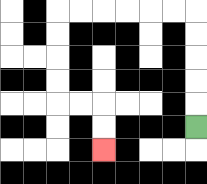{'start': '[8, 5]', 'end': '[4, 6]', 'path_directions': 'U,U,U,U,U,L,L,L,L,L,L,D,D,D,D,R,R,D,D', 'path_coordinates': '[[8, 5], [8, 4], [8, 3], [8, 2], [8, 1], [8, 0], [7, 0], [6, 0], [5, 0], [4, 0], [3, 0], [2, 0], [2, 1], [2, 2], [2, 3], [2, 4], [3, 4], [4, 4], [4, 5], [4, 6]]'}